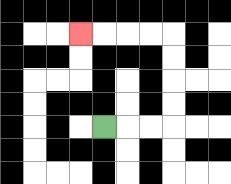{'start': '[4, 5]', 'end': '[3, 1]', 'path_directions': 'R,R,R,U,U,U,U,L,L,L,L', 'path_coordinates': '[[4, 5], [5, 5], [6, 5], [7, 5], [7, 4], [7, 3], [7, 2], [7, 1], [6, 1], [5, 1], [4, 1], [3, 1]]'}